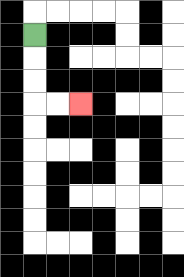{'start': '[1, 1]', 'end': '[3, 4]', 'path_directions': 'D,D,D,R,R', 'path_coordinates': '[[1, 1], [1, 2], [1, 3], [1, 4], [2, 4], [3, 4]]'}